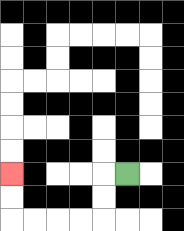{'start': '[5, 7]', 'end': '[0, 7]', 'path_directions': 'L,D,D,L,L,L,L,U,U', 'path_coordinates': '[[5, 7], [4, 7], [4, 8], [4, 9], [3, 9], [2, 9], [1, 9], [0, 9], [0, 8], [0, 7]]'}